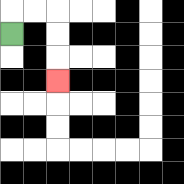{'start': '[0, 1]', 'end': '[2, 3]', 'path_directions': 'U,R,R,D,D,D', 'path_coordinates': '[[0, 1], [0, 0], [1, 0], [2, 0], [2, 1], [2, 2], [2, 3]]'}